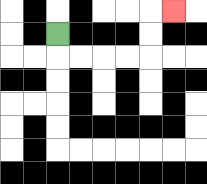{'start': '[2, 1]', 'end': '[7, 0]', 'path_directions': 'D,R,R,R,R,U,U,R', 'path_coordinates': '[[2, 1], [2, 2], [3, 2], [4, 2], [5, 2], [6, 2], [6, 1], [6, 0], [7, 0]]'}